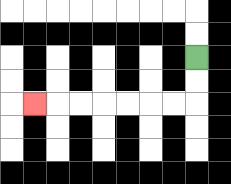{'start': '[8, 2]', 'end': '[1, 4]', 'path_directions': 'D,D,L,L,L,L,L,L,L', 'path_coordinates': '[[8, 2], [8, 3], [8, 4], [7, 4], [6, 4], [5, 4], [4, 4], [3, 4], [2, 4], [1, 4]]'}